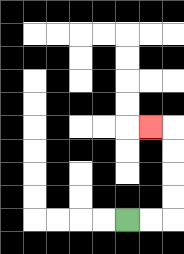{'start': '[5, 9]', 'end': '[6, 5]', 'path_directions': 'R,R,U,U,U,U,L', 'path_coordinates': '[[5, 9], [6, 9], [7, 9], [7, 8], [7, 7], [7, 6], [7, 5], [6, 5]]'}